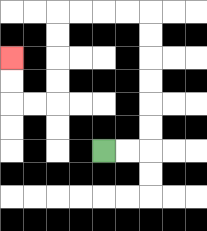{'start': '[4, 6]', 'end': '[0, 2]', 'path_directions': 'R,R,U,U,U,U,U,U,L,L,L,L,D,D,D,D,L,L,U,U', 'path_coordinates': '[[4, 6], [5, 6], [6, 6], [6, 5], [6, 4], [6, 3], [6, 2], [6, 1], [6, 0], [5, 0], [4, 0], [3, 0], [2, 0], [2, 1], [2, 2], [2, 3], [2, 4], [1, 4], [0, 4], [0, 3], [0, 2]]'}